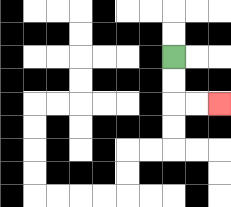{'start': '[7, 2]', 'end': '[9, 4]', 'path_directions': 'D,D,R,R', 'path_coordinates': '[[7, 2], [7, 3], [7, 4], [8, 4], [9, 4]]'}